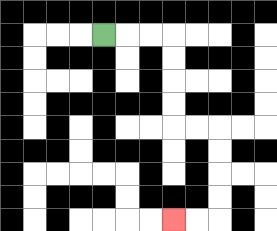{'start': '[4, 1]', 'end': '[7, 9]', 'path_directions': 'R,R,R,D,D,D,D,R,R,D,D,D,D,L,L', 'path_coordinates': '[[4, 1], [5, 1], [6, 1], [7, 1], [7, 2], [7, 3], [7, 4], [7, 5], [8, 5], [9, 5], [9, 6], [9, 7], [9, 8], [9, 9], [8, 9], [7, 9]]'}